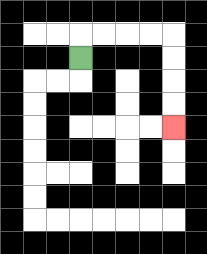{'start': '[3, 2]', 'end': '[7, 5]', 'path_directions': 'U,R,R,R,R,D,D,D,D', 'path_coordinates': '[[3, 2], [3, 1], [4, 1], [5, 1], [6, 1], [7, 1], [7, 2], [7, 3], [7, 4], [7, 5]]'}